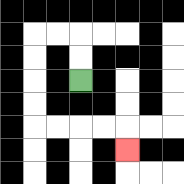{'start': '[3, 3]', 'end': '[5, 6]', 'path_directions': 'U,U,L,L,D,D,D,D,R,R,R,R,D', 'path_coordinates': '[[3, 3], [3, 2], [3, 1], [2, 1], [1, 1], [1, 2], [1, 3], [1, 4], [1, 5], [2, 5], [3, 5], [4, 5], [5, 5], [5, 6]]'}